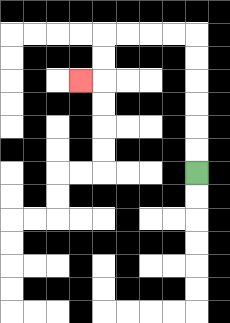{'start': '[8, 7]', 'end': '[3, 3]', 'path_directions': 'U,U,U,U,U,U,L,L,L,L,D,D,L', 'path_coordinates': '[[8, 7], [8, 6], [8, 5], [8, 4], [8, 3], [8, 2], [8, 1], [7, 1], [6, 1], [5, 1], [4, 1], [4, 2], [4, 3], [3, 3]]'}